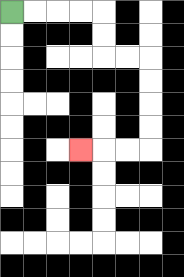{'start': '[0, 0]', 'end': '[3, 6]', 'path_directions': 'R,R,R,R,D,D,R,R,D,D,D,D,L,L,L', 'path_coordinates': '[[0, 0], [1, 0], [2, 0], [3, 0], [4, 0], [4, 1], [4, 2], [5, 2], [6, 2], [6, 3], [6, 4], [6, 5], [6, 6], [5, 6], [4, 6], [3, 6]]'}